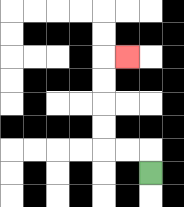{'start': '[6, 7]', 'end': '[5, 2]', 'path_directions': 'U,L,L,U,U,U,U,R', 'path_coordinates': '[[6, 7], [6, 6], [5, 6], [4, 6], [4, 5], [4, 4], [4, 3], [4, 2], [5, 2]]'}